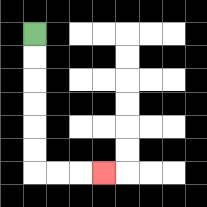{'start': '[1, 1]', 'end': '[4, 7]', 'path_directions': 'D,D,D,D,D,D,R,R,R', 'path_coordinates': '[[1, 1], [1, 2], [1, 3], [1, 4], [1, 5], [1, 6], [1, 7], [2, 7], [3, 7], [4, 7]]'}